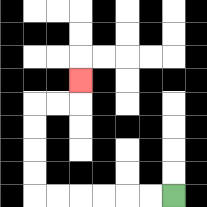{'start': '[7, 8]', 'end': '[3, 3]', 'path_directions': 'L,L,L,L,L,L,U,U,U,U,R,R,U', 'path_coordinates': '[[7, 8], [6, 8], [5, 8], [4, 8], [3, 8], [2, 8], [1, 8], [1, 7], [1, 6], [1, 5], [1, 4], [2, 4], [3, 4], [3, 3]]'}